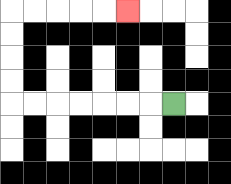{'start': '[7, 4]', 'end': '[5, 0]', 'path_directions': 'L,L,L,L,L,L,L,U,U,U,U,R,R,R,R,R', 'path_coordinates': '[[7, 4], [6, 4], [5, 4], [4, 4], [3, 4], [2, 4], [1, 4], [0, 4], [0, 3], [0, 2], [0, 1], [0, 0], [1, 0], [2, 0], [3, 0], [4, 0], [5, 0]]'}